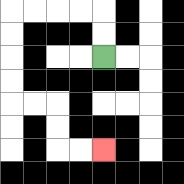{'start': '[4, 2]', 'end': '[4, 6]', 'path_directions': 'U,U,L,L,L,L,D,D,D,D,R,R,D,D,R,R', 'path_coordinates': '[[4, 2], [4, 1], [4, 0], [3, 0], [2, 0], [1, 0], [0, 0], [0, 1], [0, 2], [0, 3], [0, 4], [1, 4], [2, 4], [2, 5], [2, 6], [3, 6], [4, 6]]'}